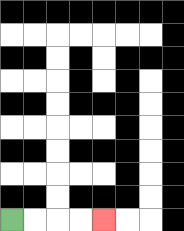{'start': '[0, 9]', 'end': '[4, 9]', 'path_directions': 'R,R,R,R', 'path_coordinates': '[[0, 9], [1, 9], [2, 9], [3, 9], [4, 9]]'}